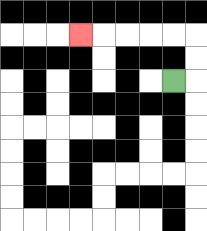{'start': '[7, 3]', 'end': '[3, 1]', 'path_directions': 'R,U,U,L,L,L,L,L', 'path_coordinates': '[[7, 3], [8, 3], [8, 2], [8, 1], [7, 1], [6, 1], [5, 1], [4, 1], [3, 1]]'}